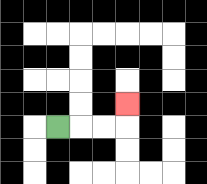{'start': '[2, 5]', 'end': '[5, 4]', 'path_directions': 'R,R,R,U', 'path_coordinates': '[[2, 5], [3, 5], [4, 5], [5, 5], [5, 4]]'}